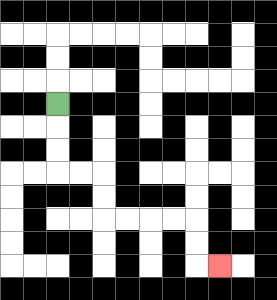{'start': '[2, 4]', 'end': '[9, 11]', 'path_directions': 'D,D,D,R,R,D,D,R,R,R,R,D,D,R', 'path_coordinates': '[[2, 4], [2, 5], [2, 6], [2, 7], [3, 7], [4, 7], [4, 8], [4, 9], [5, 9], [6, 9], [7, 9], [8, 9], [8, 10], [8, 11], [9, 11]]'}